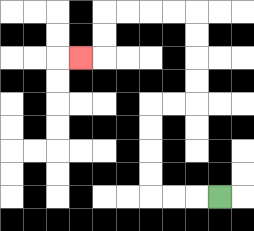{'start': '[9, 8]', 'end': '[3, 2]', 'path_directions': 'L,L,L,U,U,U,U,R,R,U,U,U,U,L,L,L,L,D,D,L', 'path_coordinates': '[[9, 8], [8, 8], [7, 8], [6, 8], [6, 7], [6, 6], [6, 5], [6, 4], [7, 4], [8, 4], [8, 3], [8, 2], [8, 1], [8, 0], [7, 0], [6, 0], [5, 0], [4, 0], [4, 1], [4, 2], [3, 2]]'}